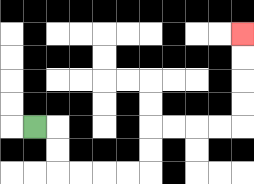{'start': '[1, 5]', 'end': '[10, 1]', 'path_directions': 'R,D,D,R,R,R,R,U,U,R,R,R,R,U,U,U,U', 'path_coordinates': '[[1, 5], [2, 5], [2, 6], [2, 7], [3, 7], [4, 7], [5, 7], [6, 7], [6, 6], [6, 5], [7, 5], [8, 5], [9, 5], [10, 5], [10, 4], [10, 3], [10, 2], [10, 1]]'}